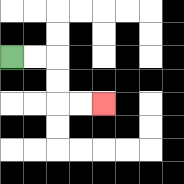{'start': '[0, 2]', 'end': '[4, 4]', 'path_directions': 'R,R,D,D,R,R', 'path_coordinates': '[[0, 2], [1, 2], [2, 2], [2, 3], [2, 4], [3, 4], [4, 4]]'}